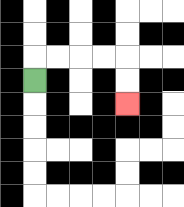{'start': '[1, 3]', 'end': '[5, 4]', 'path_directions': 'U,R,R,R,R,D,D', 'path_coordinates': '[[1, 3], [1, 2], [2, 2], [3, 2], [4, 2], [5, 2], [5, 3], [5, 4]]'}